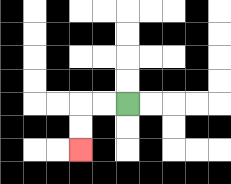{'start': '[5, 4]', 'end': '[3, 6]', 'path_directions': 'L,L,D,D', 'path_coordinates': '[[5, 4], [4, 4], [3, 4], [3, 5], [3, 6]]'}